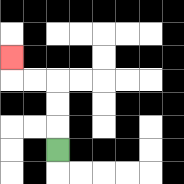{'start': '[2, 6]', 'end': '[0, 2]', 'path_directions': 'U,U,U,L,L,U', 'path_coordinates': '[[2, 6], [2, 5], [2, 4], [2, 3], [1, 3], [0, 3], [0, 2]]'}